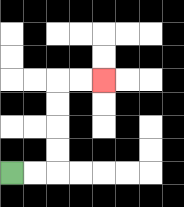{'start': '[0, 7]', 'end': '[4, 3]', 'path_directions': 'R,R,U,U,U,U,R,R', 'path_coordinates': '[[0, 7], [1, 7], [2, 7], [2, 6], [2, 5], [2, 4], [2, 3], [3, 3], [4, 3]]'}